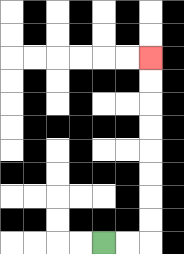{'start': '[4, 10]', 'end': '[6, 2]', 'path_directions': 'R,R,U,U,U,U,U,U,U,U', 'path_coordinates': '[[4, 10], [5, 10], [6, 10], [6, 9], [6, 8], [6, 7], [6, 6], [6, 5], [6, 4], [6, 3], [6, 2]]'}